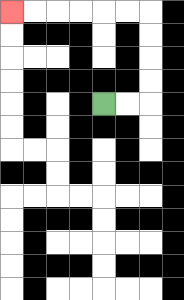{'start': '[4, 4]', 'end': '[0, 0]', 'path_directions': 'R,R,U,U,U,U,L,L,L,L,L,L', 'path_coordinates': '[[4, 4], [5, 4], [6, 4], [6, 3], [6, 2], [6, 1], [6, 0], [5, 0], [4, 0], [3, 0], [2, 0], [1, 0], [0, 0]]'}